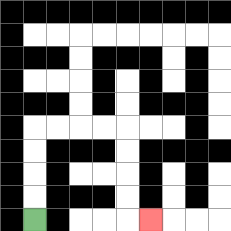{'start': '[1, 9]', 'end': '[6, 9]', 'path_directions': 'U,U,U,U,R,R,R,R,D,D,D,D,R', 'path_coordinates': '[[1, 9], [1, 8], [1, 7], [1, 6], [1, 5], [2, 5], [3, 5], [4, 5], [5, 5], [5, 6], [5, 7], [5, 8], [5, 9], [6, 9]]'}